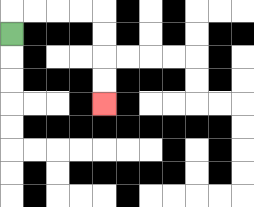{'start': '[0, 1]', 'end': '[4, 4]', 'path_directions': 'U,R,R,R,R,D,D,D,D', 'path_coordinates': '[[0, 1], [0, 0], [1, 0], [2, 0], [3, 0], [4, 0], [4, 1], [4, 2], [4, 3], [4, 4]]'}